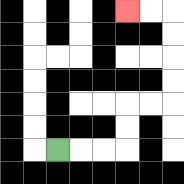{'start': '[2, 6]', 'end': '[5, 0]', 'path_directions': 'R,R,R,U,U,R,R,U,U,U,U,L,L', 'path_coordinates': '[[2, 6], [3, 6], [4, 6], [5, 6], [5, 5], [5, 4], [6, 4], [7, 4], [7, 3], [7, 2], [7, 1], [7, 0], [6, 0], [5, 0]]'}